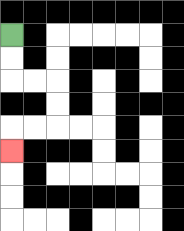{'start': '[0, 1]', 'end': '[0, 6]', 'path_directions': 'D,D,R,R,D,D,L,L,D', 'path_coordinates': '[[0, 1], [0, 2], [0, 3], [1, 3], [2, 3], [2, 4], [2, 5], [1, 5], [0, 5], [0, 6]]'}